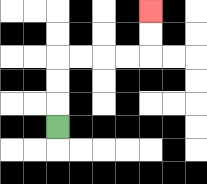{'start': '[2, 5]', 'end': '[6, 0]', 'path_directions': 'U,U,U,R,R,R,R,U,U', 'path_coordinates': '[[2, 5], [2, 4], [2, 3], [2, 2], [3, 2], [4, 2], [5, 2], [6, 2], [6, 1], [6, 0]]'}